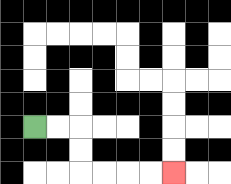{'start': '[1, 5]', 'end': '[7, 7]', 'path_directions': 'R,R,D,D,R,R,R,R', 'path_coordinates': '[[1, 5], [2, 5], [3, 5], [3, 6], [3, 7], [4, 7], [5, 7], [6, 7], [7, 7]]'}